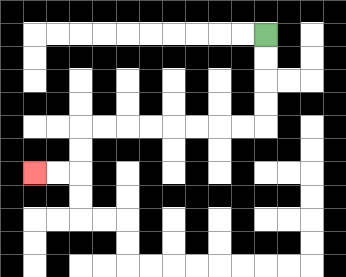{'start': '[11, 1]', 'end': '[1, 7]', 'path_directions': 'D,D,D,D,L,L,L,L,L,L,L,L,D,D,L,L', 'path_coordinates': '[[11, 1], [11, 2], [11, 3], [11, 4], [11, 5], [10, 5], [9, 5], [8, 5], [7, 5], [6, 5], [5, 5], [4, 5], [3, 5], [3, 6], [3, 7], [2, 7], [1, 7]]'}